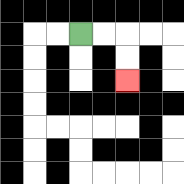{'start': '[3, 1]', 'end': '[5, 3]', 'path_directions': 'R,R,D,D', 'path_coordinates': '[[3, 1], [4, 1], [5, 1], [5, 2], [5, 3]]'}